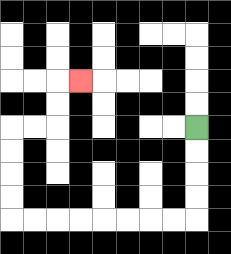{'start': '[8, 5]', 'end': '[3, 3]', 'path_directions': 'D,D,D,D,L,L,L,L,L,L,L,L,U,U,U,U,R,R,U,U,R', 'path_coordinates': '[[8, 5], [8, 6], [8, 7], [8, 8], [8, 9], [7, 9], [6, 9], [5, 9], [4, 9], [3, 9], [2, 9], [1, 9], [0, 9], [0, 8], [0, 7], [0, 6], [0, 5], [1, 5], [2, 5], [2, 4], [2, 3], [3, 3]]'}